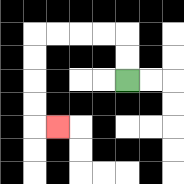{'start': '[5, 3]', 'end': '[2, 5]', 'path_directions': 'U,U,L,L,L,L,D,D,D,D,R', 'path_coordinates': '[[5, 3], [5, 2], [5, 1], [4, 1], [3, 1], [2, 1], [1, 1], [1, 2], [1, 3], [1, 4], [1, 5], [2, 5]]'}